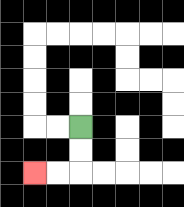{'start': '[3, 5]', 'end': '[1, 7]', 'path_directions': 'D,D,L,L', 'path_coordinates': '[[3, 5], [3, 6], [3, 7], [2, 7], [1, 7]]'}